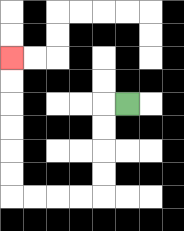{'start': '[5, 4]', 'end': '[0, 2]', 'path_directions': 'L,D,D,D,D,L,L,L,L,U,U,U,U,U,U', 'path_coordinates': '[[5, 4], [4, 4], [4, 5], [4, 6], [4, 7], [4, 8], [3, 8], [2, 8], [1, 8], [0, 8], [0, 7], [0, 6], [0, 5], [0, 4], [0, 3], [0, 2]]'}